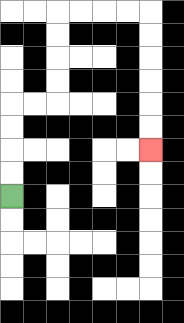{'start': '[0, 8]', 'end': '[6, 6]', 'path_directions': 'U,U,U,U,R,R,U,U,U,U,R,R,R,R,D,D,D,D,D,D', 'path_coordinates': '[[0, 8], [0, 7], [0, 6], [0, 5], [0, 4], [1, 4], [2, 4], [2, 3], [2, 2], [2, 1], [2, 0], [3, 0], [4, 0], [5, 0], [6, 0], [6, 1], [6, 2], [6, 3], [6, 4], [6, 5], [6, 6]]'}